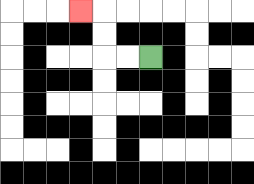{'start': '[6, 2]', 'end': '[3, 0]', 'path_directions': 'L,L,U,U,L', 'path_coordinates': '[[6, 2], [5, 2], [4, 2], [4, 1], [4, 0], [3, 0]]'}